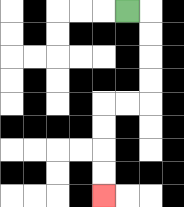{'start': '[5, 0]', 'end': '[4, 8]', 'path_directions': 'R,D,D,D,D,L,L,D,D,D,D', 'path_coordinates': '[[5, 0], [6, 0], [6, 1], [6, 2], [6, 3], [6, 4], [5, 4], [4, 4], [4, 5], [4, 6], [4, 7], [4, 8]]'}